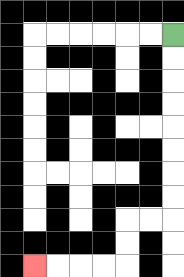{'start': '[7, 1]', 'end': '[1, 11]', 'path_directions': 'D,D,D,D,D,D,D,D,L,L,D,D,L,L,L,L', 'path_coordinates': '[[7, 1], [7, 2], [7, 3], [7, 4], [7, 5], [7, 6], [7, 7], [7, 8], [7, 9], [6, 9], [5, 9], [5, 10], [5, 11], [4, 11], [3, 11], [2, 11], [1, 11]]'}